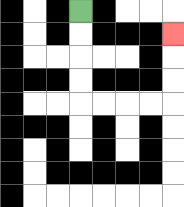{'start': '[3, 0]', 'end': '[7, 1]', 'path_directions': 'D,D,D,D,R,R,R,R,U,U,U', 'path_coordinates': '[[3, 0], [3, 1], [3, 2], [3, 3], [3, 4], [4, 4], [5, 4], [6, 4], [7, 4], [7, 3], [7, 2], [7, 1]]'}